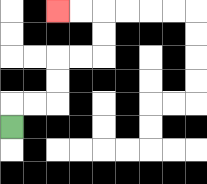{'start': '[0, 5]', 'end': '[2, 0]', 'path_directions': 'U,R,R,U,U,R,R,U,U,L,L', 'path_coordinates': '[[0, 5], [0, 4], [1, 4], [2, 4], [2, 3], [2, 2], [3, 2], [4, 2], [4, 1], [4, 0], [3, 0], [2, 0]]'}